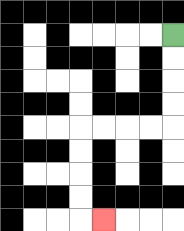{'start': '[7, 1]', 'end': '[4, 9]', 'path_directions': 'D,D,D,D,L,L,L,L,D,D,D,D,R', 'path_coordinates': '[[7, 1], [7, 2], [7, 3], [7, 4], [7, 5], [6, 5], [5, 5], [4, 5], [3, 5], [3, 6], [3, 7], [3, 8], [3, 9], [4, 9]]'}